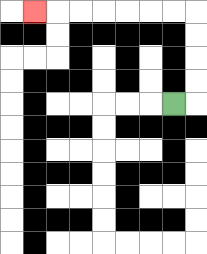{'start': '[7, 4]', 'end': '[1, 0]', 'path_directions': 'R,U,U,U,U,L,L,L,L,L,L,L', 'path_coordinates': '[[7, 4], [8, 4], [8, 3], [8, 2], [8, 1], [8, 0], [7, 0], [6, 0], [5, 0], [4, 0], [3, 0], [2, 0], [1, 0]]'}